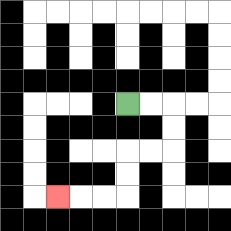{'start': '[5, 4]', 'end': '[2, 8]', 'path_directions': 'R,R,D,D,L,L,D,D,L,L,L', 'path_coordinates': '[[5, 4], [6, 4], [7, 4], [7, 5], [7, 6], [6, 6], [5, 6], [5, 7], [5, 8], [4, 8], [3, 8], [2, 8]]'}